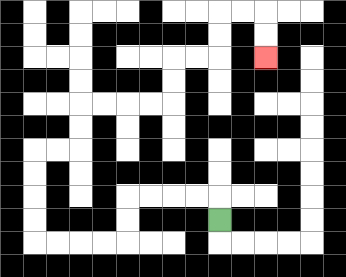{'start': '[9, 9]', 'end': '[11, 2]', 'path_directions': 'U,L,L,L,L,D,D,L,L,L,L,U,U,U,U,R,R,U,U,R,R,R,R,U,U,R,R,U,U,R,R,D,D', 'path_coordinates': '[[9, 9], [9, 8], [8, 8], [7, 8], [6, 8], [5, 8], [5, 9], [5, 10], [4, 10], [3, 10], [2, 10], [1, 10], [1, 9], [1, 8], [1, 7], [1, 6], [2, 6], [3, 6], [3, 5], [3, 4], [4, 4], [5, 4], [6, 4], [7, 4], [7, 3], [7, 2], [8, 2], [9, 2], [9, 1], [9, 0], [10, 0], [11, 0], [11, 1], [11, 2]]'}